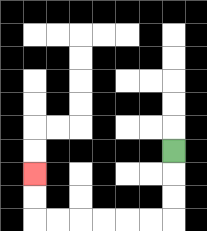{'start': '[7, 6]', 'end': '[1, 7]', 'path_directions': 'D,D,D,L,L,L,L,L,L,U,U', 'path_coordinates': '[[7, 6], [7, 7], [7, 8], [7, 9], [6, 9], [5, 9], [4, 9], [3, 9], [2, 9], [1, 9], [1, 8], [1, 7]]'}